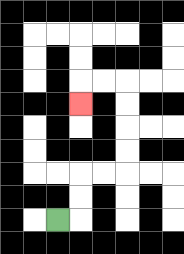{'start': '[2, 9]', 'end': '[3, 4]', 'path_directions': 'R,U,U,R,R,U,U,U,U,L,L,D', 'path_coordinates': '[[2, 9], [3, 9], [3, 8], [3, 7], [4, 7], [5, 7], [5, 6], [5, 5], [5, 4], [5, 3], [4, 3], [3, 3], [3, 4]]'}